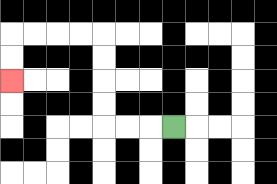{'start': '[7, 5]', 'end': '[0, 3]', 'path_directions': 'L,L,L,U,U,U,U,L,L,L,L,D,D', 'path_coordinates': '[[7, 5], [6, 5], [5, 5], [4, 5], [4, 4], [4, 3], [4, 2], [4, 1], [3, 1], [2, 1], [1, 1], [0, 1], [0, 2], [0, 3]]'}